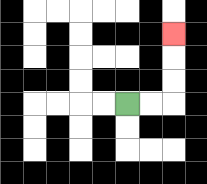{'start': '[5, 4]', 'end': '[7, 1]', 'path_directions': 'R,R,U,U,U', 'path_coordinates': '[[5, 4], [6, 4], [7, 4], [7, 3], [7, 2], [7, 1]]'}